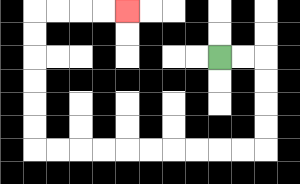{'start': '[9, 2]', 'end': '[5, 0]', 'path_directions': 'R,R,D,D,D,D,L,L,L,L,L,L,L,L,L,L,U,U,U,U,U,U,R,R,R,R', 'path_coordinates': '[[9, 2], [10, 2], [11, 2], [11, 3], [11, 4], [11, 5], [11, 6], [10, 6], [9, 6], [8, 6], [7, 6], [6, 6], [5, 6], [4, 6], [3, 6], [2, 6], [1, 6], [1, 5], [1, 4], [1, 3], [1, 2], [1, 1], [1, 0], [2, 0], [3, 0], [4, 0], [5, 0]]'}